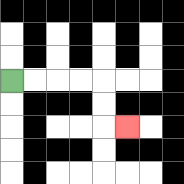{'start': '[0, 3]', 'end': '[5, 5]', 'path_directions': 'R,R,R,R,D,D,R', 'path_coordinates': '[[0, 3], [1, 3], [2, 3], [3, 3], [4, 3], [4, 4], [4, 5], [5, 5]]'}